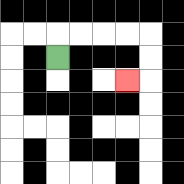{'start': '[2, 2]', 'end': '[5, 3]', 'path_directions': 'U,R,R,R,R,D,D,L', 'path_coordinates': '[[2, 2], [2, 1], [3, 1], [4, 1], [5, 1], [6, 1], [6, 2], [6, 3], [5, 3]]'}